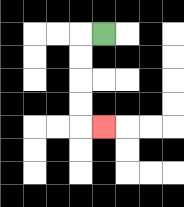{'start': '[4, 1]', 'end': '[4, 5]', 'path_directions': 'L,D,D,D,D,R', 'path_coordinates': '[[4, 1], [3, 1], [3, 2], [3, 3], [3, 4], [3, 5], [4, 5]]'}